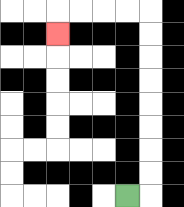{'start': '[5, 8]', 'end': '[2, 1]', 'path_directions': 'R,U,U,U,U,U,U,U,U,L,L,L,L,D', 'path_coordinates': '[[5, 8], [6, 8], [6, 7], [6, 6], [6, 5], [6, 4], [6, 3], [6, 2], [6, 1], [6, 0], [5, 0], [4, 0], [3, 0], [2, 0], [2, 1]]'}